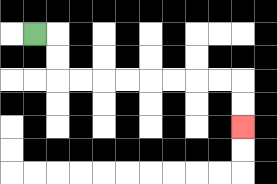{'start': '[1, 1]', 'end': '[10, 5]', 'path_directions': 'R,D,D,R,R,R,R,R,R,R,R,D,D', 'path_coordinates': '[[1, 1], [2, 1], [2, 2], [2, 3], [3, 3], [4, 3], [5, 3], [6, 3], [7, 3], [8, 3], [9, 3], [10, 3], [10, 4], [10, 5]]'}